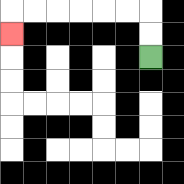{'start': '[6, 2]', 'end': '[0, 1]', 'path_directions': 'U,U,L,L,L,L,L,L,D', 'path_coordinates': '[[6, 2], [6, 1], [6, 0], [5, 0], [4, 0], [3, 0], [2, 0], [1, 0], [0, 0], [0, 1]]'}